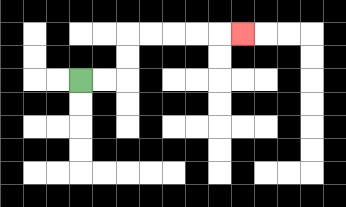{'start': '[3, 3]', 'end': '[10, 1]', 'path_directions': 'R,R,U,U,R,R,R,R,R', 'path_coordinates': '[[3, 3], [4, 3], [5, 3], [5, 2], [5, 1], [6, 1], [7, 1], [8, 1], [9, 1], [10, 1]]'}